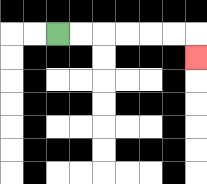{'start': '[2, 1]', 'end': '[8, 2]', 'path_directions': 'R,R,R,R,R,R,D', 'path_coordinates': '[[2, 1], [3, 1], [4, 1], [5, 1], [6, 1], [7, 1], [8, 1], [8, 2]]'}